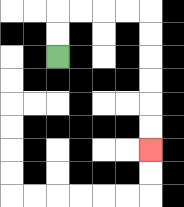{'start': '[2, 2]', 'end': '[6, 6]', 'path_directions': 'U,U,R,R,R,R,D,D,D,D,D,D', 'path_coordinates': '[[2, 2], [2, 1], [2, 0], [3, 0], [4, 0], [5, 0], [6, 0], [6, 1], [6, 2], [6, 3], [6, 4], [6, 5], [6, 6]]'}